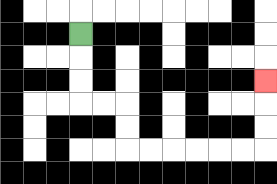{'start': '[3, 1]', 'end': '[11, 3]', 'path_directions': 'D,D,D,R,R,D,D,R,R,R,R,R,R,U,U,U', 'path_coordinates': '[[3, 1], [3, 2], [3, 3], [3, 4], [4, 4], [5, 4], [5, 5], [5, 6], [6, 6], [7, 6], [8, 6], [9, 6], [10, 6], [11, 6], [11, 5], [11, 4], [11, 3]]'}